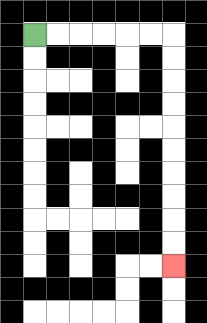{'start': '[1, 1]', 'end': '[7, 11]', 'path_directions': 'R,R,R,R,R,R,D,D,D,D,D,D,D,D,D,D', 'path_coordinates': '[[1, 1], [2, 1], [3, 1], [4, 1], [5, 1], [6, 1], [7, 1], [7, 2], [7, 3], [7, 4], [7, 5], [7, 6], [7, 7], [7, 8], [7, 9], [7, 10], [7, 11]]'}